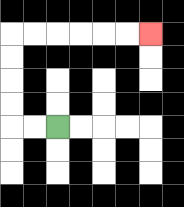{'start': '[2, 5]', 'end': '[6, 1]', 'path_directions': 'L,L,U,U,U,U,R,R,R,R,R,R', 'path_coordinates': '[[2, 5], [1, 5], [0, 5], [0, 4], [0, 3], [0, 2], [0, 1], [1, 1], [2, 1], [3, 1], [4, 1], [5, 1], [6, 1]]'}